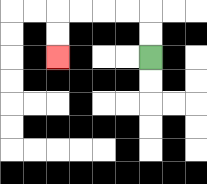{'start': '[6, 2]', 'end': '[2, 2]', 'path_directions': 'U,U,L,L,L,L,D,D', 'path_coordinates': '[[6, 2], [6, 1], [6, 0], [5, 0], [4, 0], [3, 0], [2, 0], [2, 1], [2, 2]]'}